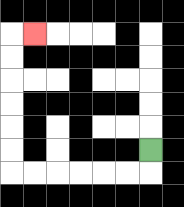{'start': '[6, 6]', 'end': '[1, 1]', 'path_directions': 'D,L,L,L,L,L,L,U,U,U,U,U,U,R', 'path_coordinates': '[[6, 6], [6, 7], [5, 7], [4, 7], [3, 7], [2, 7], [1, 7], [0, 7], [0, 6], [0, 5], [0, 4], [0, 3], [0, 2], [0, 1], [1, 1]]'}